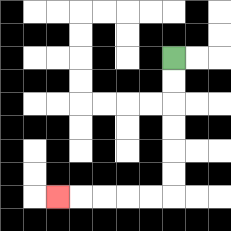{'start': '[7, 2]', 'end': '[2, 8]', 'path_directions': 'D,D,D,D,D,D,L,L,L,L,L', 'path_coordinates': '[[7, 2], [7, 3], [7, 4], [7, 5], [7, 6], [7, 7], [7, 8], [6, 8], [5, 8], [4, 8], [3, 8], [2, 8]]'}